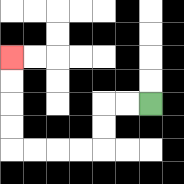{'start': '[6, 4]', 'end': '[0, 2]', 'path_directions': 'L,L,D,D,L,L,L,L,U,U,U,U', 'path_coordinates': '[[6, 4], [5, 4], [4, 4], [4, 5], [4, 6], [3, 6], [2, 6], [1, 6], [0, 6], [0, 5], [0, 4], [0, 3], [0, 2]]'}